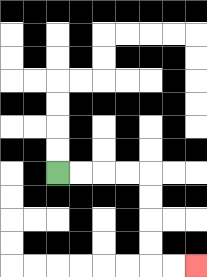{'start': '[2, 7]', 'end': '[8, 11]', 'path_directions': 'R,R,R,R,D,D,D,D,R,R', 'path_coordinates': '[[2, 7], [3, 7], [4, 7], [5, 7], [6, 7], [6, 8], [6, 9], [6, 10], [6, 11], [7, 11], [8, 11]]'}